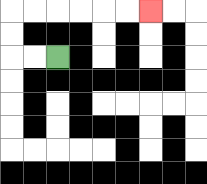{'start': '[2, 2]', 'end': '[6, 0]', 'path_directions': 'L,L,U,U,R,R,R,R,R,R', 'path_coordinates': '[[2, 2], [1, 2], [0, 2], [0, 1], [0, 0], [1, 0], [2, 0], [3, 0], [4, 0], [5, 0], [6, 0]]'}